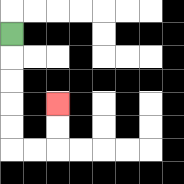{'start': '[0, 1]', 'end': '[2, 4]', 'path_directions': 'D,D,D,D,D,R,R,U,U', 'path_coordinates': '[[0, 1], [0, 2], [0, 3], [0, 4], [0, 5], [0, 6], [1, 6], [2, 6], [2, 5], [2, 4]]'}